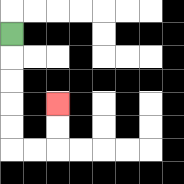{'start': '[0, 1]', 'end': '[2, 4]', 'path_directions': 'D,D,D,D,D,R,R,U,U', 'path_coordinates': '[[0, 1], [0, 2], [0, 3], [0, 4], [0, 5], [0, 6], [1, 6], [2, 6], [2, 5], [2, 4]]'}